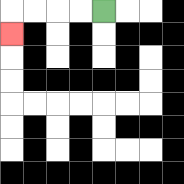{'start': '[4, 0]', 'end': '[0, 1]', 'path_directions': 'L,L,L,L,D', 'path_coordinates': '[[4, 0], [3, 0], [2, 0], [1, 0], [0, 0], [0, 1]]'}